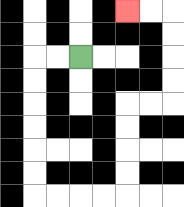{'start': '[3, 2]', 'end': '[5, 0]', 'path_directions': 'L,L,D,D,D,D,D,D,R,R,R,R,U,U,U,U,R,R,U,U,U,U,L,L', 'path_coordinates': '[[3, 2], [2, 2], [1, 2], [1, 3], [1, 4], [1, 5], [1, 6], [1, 7], [1, 8], [2, 8], [3, 8], [4, 8], [5, 8], [5, 7], [5, 6], [5, 5], [5, 4], [6, 4], [7, 4], [7, 3], [7, 2], [7, 1], [7, 0], [6, 0], [5, 0]]'}